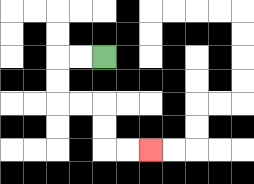{'start': '[4, 2]', 'end': '[6, 6]', 'path_directions': 'L,L,D,D,R,R,D,D,R,R', 'path_coordinates': '[[4, 2], [3, 2], [2, 2], [2, 3], [2, 4], [3, 4], [4, 4], [4, 5], [4, 6], [5, 6], [6, 6]]'}